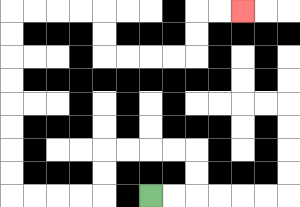{'start': '[6, 8]', 'end': '[10, 0]', 'path_directions': 'R,R,U,U,L,L,L,L,D,D,L,L,L,L,U,U,U,U,U,U,U,U,R,R,R,R,D,D,R,R,R,R,U,U,R,R', 'path_coordinates': '[[6, 8], [7, 8], [8, 8], [8, 7], [8, 6], [7, 6], [6, 6], [5, 6], [4, 6], [4, 7], [4, 8], [3, 8], [2, 8], [1, 8], [0, 8], [0, 7], [0, 6], [0, 5], [0, 4], [0, 3], [0, 2], [0, 1], [0, 0], [1, 0], [2, 0], [3, 0], [4, 0], [4, 1], [4, 2], [5, 2], [6, 2], [7, 2], [8, 2], [8, 1], [8, 0], [9, 0], [10, 0]]'}